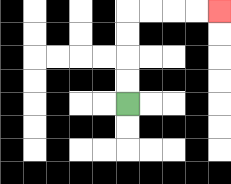{'start': '[5, 4]', 'end': '[9, 0]', 'path_directions': 'U,U,U,U,R,R,R,R', 'path_coordinates': '[[5, 4], [5, 3], [5, 2], [5, 1], [5, 0], [6, 0], [7, 0], [8, 0], [9, 0]]'}